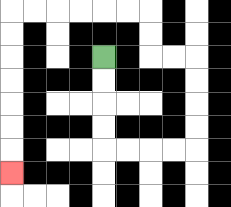{'start': '[4, 2]', 'end': '[0, 7]', 'path_directions': 'D,D,D,D,R,R,R,R,U,U,U,U,L,L,U,U,L,L,L,L,L,L,D,D,D,D,D,D,D', 'path_coordinates': '[[4, 2], [4, 3], [4, 4], [4, 5], [4, 6], [5, 6], [6, 6], [7, 6], [8, 6], [8, 5], [8, 4], [8, 3], [8, 2], [7, 2], [6, 2], [6, 1], [6, 0], [5, 0], [4, 0], [3, 0], [2, 0], [1, 0], [0, 0], [0, 1], [0, 2], [0, 3], [0, 4], [0, 5], [0, 6], [0, 7]]'}